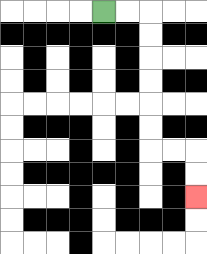{'start': '[4, 0]', 'end': '[8, 8]', 'path_directions': 'R,R,D,D,D,D,D,D,R,R,D,D', 'path_coordinates': '[[4, 0], [5, 0], [6, 0], [6, 1], [6, 2], [6, 3], [6, 4], [6, 5], [6, 6], [7, 6], [8, 6], [8, 7], [8, 8]]'}